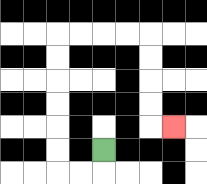{'start': '[4, 6]', 'end': '[7, 5]', 'path_directions': 'D,L,L,U,U,U,U,U,U,R,R,R,R,D,D,D,D,R', 'path_coordinates': '[[4, 6], [4, 7], [3, 7], [2, 7], [2, 6], [2, 5], [2, 4], [2, 3], [2, 2], [2, 1], [3, 1], [4, 1], [5, 1], [6, 1], [6, 2], [6, 3], [6, 4], [6, 5], [7, 5]]'}